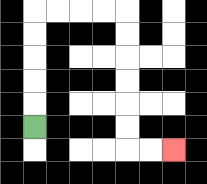{'start': '[1, 5]', 'end': '[7, 6]', 'path_directions': 'U,U,U,U,U,R,R,R,R,D,D,D,D,D,D,R,R', 'path_coordinates': '[[1, 5], [1, 4], [1, 3], [1, 2], [1, 1], [1, 0], [2, 0], [3, 0], [4, 0], [5, 0], [5, 1], [5, 2], [5, 3], [5, 4], [5, 5], [5, 6], [6, 6], [7, 6]]'}